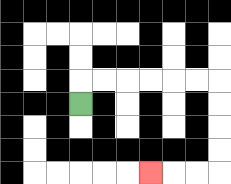{'start': '[3, 4]', 'end': '[6, 7]', 'path_directions': 'U,R,R,R,R,R,R,D,D,D,D,L,L,L', 'path_coordinates': '[[3, 4], [3, 3], [4, 3], [5, 3], [6, 3], [7, 3], [8, 3], [9, 3], [9, 4], [9, 5], [9, 6], [9, 7], [8, 7], [7, 7], [6, 7]]'}